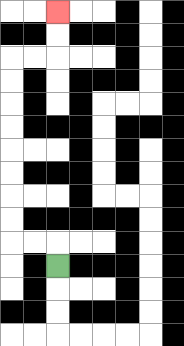{'start': '[2, 11]', 'end': '[2, 0]', 'path_directions': 'U,L,L,U,U,U,U,U,U,U,U,R,R,U,U', 'path_coordinates': '[[2, 11], [2, 10], [1, 10], [0, 10], [0, 9], [0, 8], [0, 7], [0, 6], [0, 5], [0, 4], [0, 3], [0, 2], [1, 2], [2, 2], [2, 1], [2, 0]]'}